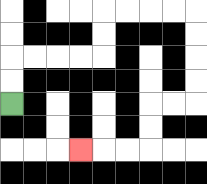{'start': '[0, 4]', 'end': '[3, 6]', 'path_directions': 'U,U,R,R,R,R,U,U,R,R,R,R,D,D,D,D,L,L,D,D,L,L,L', 'path_coordinates': '[[0, 4], [0, 3], [0, 2], [1, 2], [2, 2], [3, 2], [4, 2], [4, 1], [4, 0], [5, 0], [6, 0], [7, 0], [8, 0], [8, 1], [8, 2], [8, 3], [8, 4], [7, 4], [6, 4], [6, 5], [6, 6], [5, 6], [4, 6], [3, 6]]'}